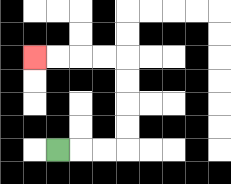{'start': '[2, 6]', 'end': '[1, 2]', 'path_directions': 'R,R,R,U,U,U,U,L,L,L,L', 'path_coordinates': '[[2, 6], [3, 6], [4, 6], [5, 6], [5, 5], [5, 4], [5, 3], [5, 2], [4, 2], [3, 2], [2, 2], [1, 2]]'}